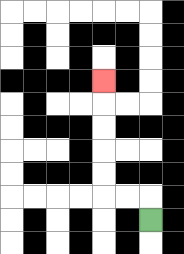{'start': '[6, 9]', 'end': '[4, 3]', 'path_directions': 'U,L,L,U,U,U,U,U', 'path_coordinates': '[[6, 9], [6, 8], [5, 8], [4, 8], [4, 7], [4, 6], [4, 5], [4, 4], [4, 3]]'}